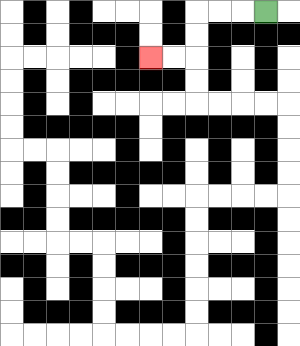{'start': '[11, 0]', 'end': '[6, 2]', 'path_directions': 'L,L,L,D,D,L,L', 'path_coordinates': '[[11, 0], [10, 0], [9, 0], [8, 0], [8, 1], [8, 2], [7, 2], [6, 2]]'}